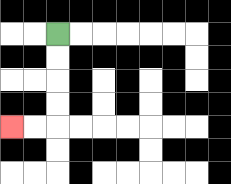{'start': '[2, 1]', 'end': '[0, 5]', 'path_directions': 'D,D,D,D,L,L', 'path_coordinates': '[[2, 1], [2, 2], [2, 3], [2, 4], [2, 5], [1, 5], [0, 5]]'}